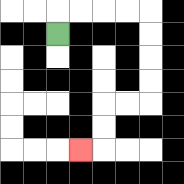{'start': '[2, 1]', 'end': '[3, 6]', 'path_directions': 'U,R,R,R,R,D,D,D,D,L,L,D,D,L', 'path_coordinates': '[[2, 1], [2, 0], [3, 0], [4, 0], [5, 0], [6, 0], [6, 1], [6, 2], [6, 3], [6, 4], [5, 4], [4, 4], [4, 5], [4, 6], [3, 6]]'}